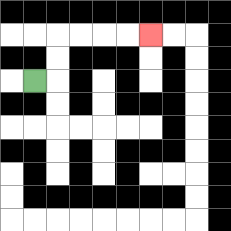{'start': '[1, 3]', 'end': '[6, 1]', 'path_directions': 'R,U,U,R,R,R,R', 'path_coordinates': '[[1, 3], [2, 3], [2, 2], [2, 1], [3, 1], [4, 1], [5, 1], [6, 1]]'}